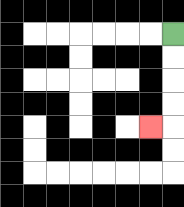{'start': '[7, 1]', 'end': '[6, 5]', 'path_directions': 'D,D,D,D,L', 'path_coordinates': '[[7, 1], [7, 2], [7, 3], [7, 4], [7, 5], [6, 5]]'}